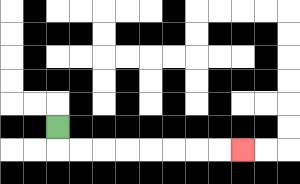{'start': '[2, 5]', 'end': '[10, 6]', 'path_directions': 'D,R,R,R,R,R,R,R,R', 'path_coordinates': '[[2, 5], [2, 6], [3, 6], [4, 6], [5, 6], [6, 6], [7, 6], [8, 6], [9, 6], [10, 6]]'}